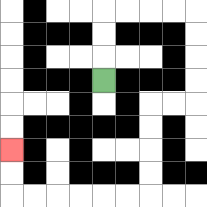{'start': '[4, 3]', 'end': '[0, 6]', 'path_directions': 'U,U,U,R,R,R,R,D,D,D,D,L,L,D,D,D,D,L,L,L,L,L,L,U,U', 'path_coordinates': '[[4, 3], [4, 2], [4, 1], [4, 0], [5, 0], [6, 0], [7, 0], [8, 0], [8, 1], [8, 2], [8, 3], [8, 4], [7, 4], [6, 4], [6, 5], [6, 6], [6, 7], [6, 8], [5, 8], [4, 8], [3, 8], [2, 8], [1, 8], [0, 8], [0, 7], [0, 6]]'}